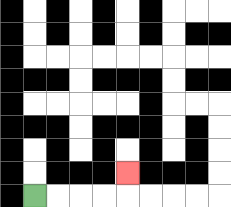{'start': '[1, 8]', 'end': '[5, 7]', 'path_directions': 'R,R,R,R,U', 'path_coordinates': '[[1, 8], [2, 8], [3, 8], [4, 8], [5, 8], [5, 7]]'}